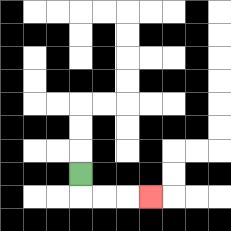{'start': '[3, 7]', 'end': '[6, 8]', 'path_directions': 'D,R,R,R', 'path_coordinates': '[[3, 7], [3, 8], [4, 8], [5, 8], [6, 8]]'}